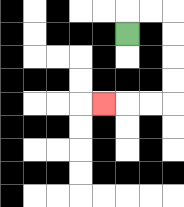{'start': '[5, 1]', 'end': '[4, 4]', 'path_directions': 'U,R,R,D,D,D,D,L,L,L', 'path_coordinates': '[[5, 1], [5, 0], [6, 0], [7, 0], [7, 1], [7, 2], [7, 3], [7, 4], [6, 4], [5, 4], [4, 4]]'}